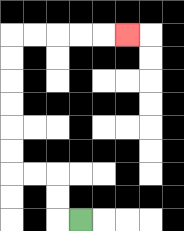{'start': '[3, 9]', 'end': '[5, 1]', 'path_directions': 'L,U,U,L,L,U,U,U,U,U,U,R,R,R,R,R', 'path_coordinates': '[[3, 9], [2, 9], [2, 8], [2, 7], [1, 7], [0, 7], [0, 6], [0, 5], [0, 4], [0, 3], [0, 2], [0, 1], [1, 1], [2, 1], [3, 1], [4, 1], [5, 1]]'}